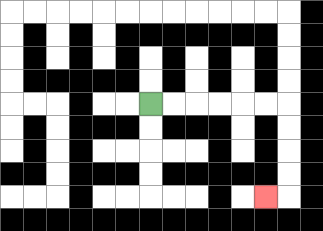{'start': '[6, 4]', 'end': '[11, 8]', 'path_directions': 'R,R,R,R,R,R,D,D,D,D,L', 'path_coordinates': '[[6, 4], [7, 4], [8, 4], [9, 4], [10, 4], [11, 4], [12, 4], [12, 5], [12, 6], [12, 7], [12, 8], [11, 8]]'}